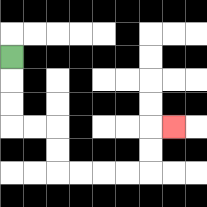{'start': '[0, 2]', 'end': '[7, 5]', 'path_directions': 'D,D,D,R,R,D,D,R,R,R,R,U,U,R', 'path_coordinates': '[[0, 2], [0, 3], [0, 4], [0, 5], [1, 5], [2, 5], [2, 6], [2, 7], [3, 7], [4, 7], [5, 7], [6, 7], [6, 6], [6, 5], [7, 5]]'}